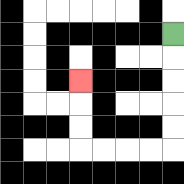{'start': '[7, 1]', 'end': '[3, 3]', 'path_directions': 'D,D,D,D,D,L,L,L,L,U,U,U', 'path_coordinates': '[[7, 1], [7, 2], [7, 3], [7, 4], [7, 5], [7, 6], [6, 6], [5, 6], [4, 6], [3, 6], [3, 5], [3, 4], [3, 3]]'}